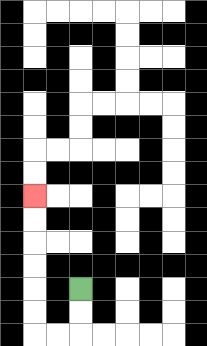{'start': '[3, 12]', 'end': '[1, 8]', 'path_directions': 'D,D,L,L,U,U,U,U,U,U', 'path_coordinates': '[[3, 12], [3, 13], [3, 14], [2, 14], [1, 14], [1, 13], [1, 12], [1, 11], [1, 10], [1, 9], [1, 8]]'}